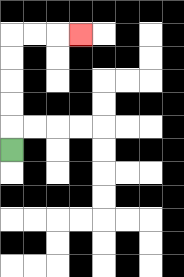{'start': '[0, 6]', 'end': '[3, 1]', 'path_directions': 'U,U,U,U,U,R,R,R', 'path_coordinates': '[[0, 6], [0, 5], [0, 4], [0, 3], [0, 2], [0, 1], [1, 1], [2, 1], [3, 1]]'}